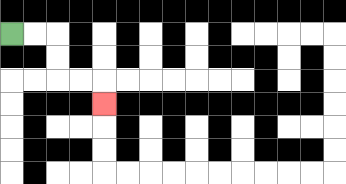{'start': '[0, 1]', 'end': '[4, 4]', 'path_directions': 'R,R,D,D,R,R,D', 'path_coordinates': '[[0, 1], [1, 1], [2, 1], [2, 2], [2, 3], [3, 3], [4, 3], [4, 4]]'}